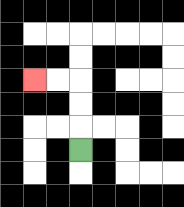{'start': '[3, 6]', 'end': '[1, 3]', 'path_directions': 'U,U,U,L,L', 'path_coordinates': '[[3, 6], [3, 5], [3, 4], [3, 3], [2, 3], [1, 3]]'}